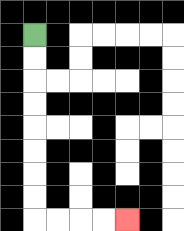{'start': '[1, 1]', 'end': '[5, 9]', 'path_directions': 'D,D,D,D,D,D,D,D,R,R,R,R', 'path_coordinates': '[[1, 1], [1, 2], [1, 3], [1, 4], [1, 5], [1, 6], [1, 7], [1, 8], [1, 9], [2, 9], [3, 9], [4, 9], [5, 9]]'}